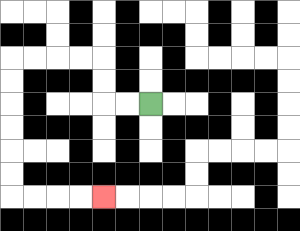{'start': '[6, 4]', 'end': '[4, 8]', 'path_directions': 'L,L,U,U,L,L,L,L,D,D,D,D,D,D,R,R,R,R', 'path_coordinates': '[[6, 4], [5, 4], [4, 4], [4, 3], [4, 2], [3, 2], [2, 2], [1, 2], [0, 2], [0, 3], [0, 4], [0, 5], [0, 6], [0, 7], [0, 8], [1, 8], [2, 8], [3, 8], [4, 8]]'}